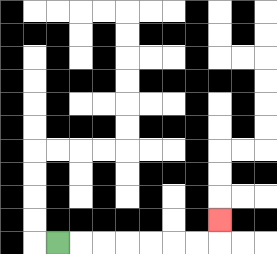{'start': '[2, 10]', 'end': '[9, 9]', 'path_directions': 'R,R,R,R,R,R,R,U', 'path_coordinates': '[[2, 10], [3, 10], [4, 10], [5, 10], [6, 10], [7, 10], [8, 10], [9, 10], [9, 9]]'}